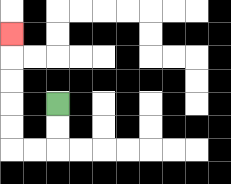{'start': '[2, 4]', 'end': '[0, 1]', 'path_directions': 'D,D,L,L,U,U,U,U,U', 'path_coordinates': '[[2, 4], [2, 5], [2, 6], [1, 6], [0, 6], [0, 5], [0, 4], [0, 3], [0, 2], [0, 1]]'}